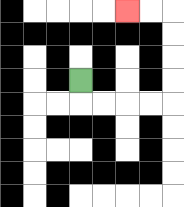{'start': '[3, 3]', 'end': '[5, 0]', 'path_directions': 'D,R,R,R,R,U,U,U,U,L,L', 'path_coordinates': '[[3, 3], [3, 4], [4, 4], [5, 4], [6, 4], [7, 4], [7, 3], [7, 2], [7, 1], [7, 0], [6, 0], [5, 0]]'}